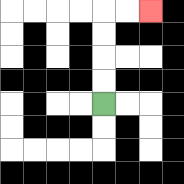{'start': '[4, 4]', 'end': '[6, 0]', 'path_directions': 'U,U,U,U,R,R', 'path_coordinates': '[[4, 4], [4, 3], [4, 2], [4, 1], [4, 0], [5, 0], [6, 0]]'}